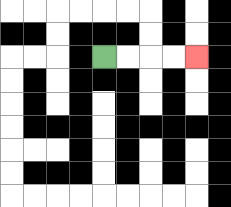{'start': '[4, 2]', 'end': '[8, 2]', 'path_directions': 'R,R,R,R', 'path_coordinates': '[[4, 2], [5, 2], [6, 2], [7, 2], [8, 2]]'}